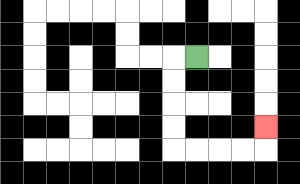{'start': '[8, 2]', 'end': '[11, 5]', 'path_directions': 'L,D,D,D,D,R,R,R,R,U', 'path_coordinates': '[[8, 2], [7, 2], [7, 3], [7, 4], [7, 5], [7, 6], [8, 6], [9, 6], [10, 6], [11, 6], [11, 5]]'}